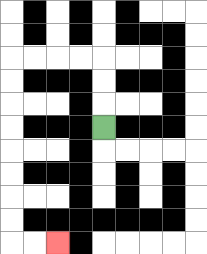{'start': '[4, 5]', 'end': '[2, 10]', 'path_directions': 'U,U,U,L,L,L,L,D,D,D,D,D,D,D,D,R,R', 'path_coordinates': '[[4, 5], [4, 4], [4, 3], [4, 2], [3, 2], [2, 2], [1, 2], [0, 2], [0, 3], [0, 4], [0, 5], [0, 6], [0, 7], [0, 8], [0, 9], [0, 10], [1, 10], [2, 10]]'}